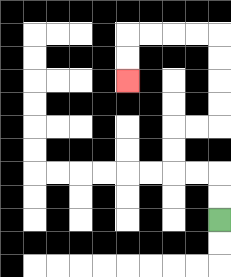{'start': '[9, 9]', 'end': '[5, 3]', 'path_directions': 'U,U,L,L,U,U,R,R,U,U,U,U,L,L,L,L,D,D', 'path_coordinates': '[[9, 9], [9, 8], [9, 7], [8, 7], [7, 7], [7, 6], [7, 5], [8, 5], [9, 5], [9, 4], [9, 3], [9, 2], [9, 1], [8, 1], [7, 1], [6, 1], [5, 1], [5, 2], [5, 3]]'}